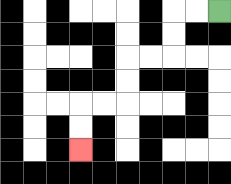{'start': '[9, 0]', 'end': '[3, 6]', 'path_directions': 'L,L,D,D,L,L,D,D,L,L,D,D', 'path_coordinates': '[[9, 0], [8, 0], [7, 0], [7, 1], [7, 2], [6, 2], [5, 2], [5, 3], [5, 4], [4, 4], [3, 4], [3, 5], [3, 6]]'}